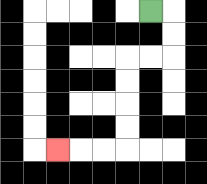{'start': '[6, 0]', 'end': '[2, 6]', 'path_directions': 'R,D,D,L,L,D,D,D,D,L,L,L', 'path_coordinates': '[[6, 0], [7, 0], [7, 1], [7, 2], [6, 2], [5, 2], [5, 3], [5, 4], [5, 5], [5, 6], [4, 6], [3, 6], [2, 6]]'}